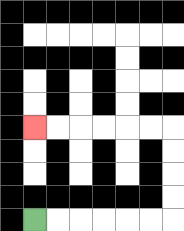{'start': '[1, 9]', 'end': '[1, 5]', 'path_directions': 'R,R,R,R,R,R,U,U,U,U,L,L,L,L,L,L', 'path_coordinates': '[[1, 9], [2, 9], [3, 9], [4, 9], [5, 9], [6, 9], [7, 9], [7, 8], [7, 7], [7, 6], [7, 5], [6, 5], [5, 5], [4, 5], [3, 5], [2, 5], [1, 5]]'}